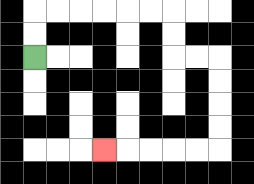{'start': '[1, 2]', 'end': '[4, 6]', 'path_directions': 'U,U,R,R,R,R,R,R,D,D,R,R,D,D,D,D,L,L,L,L,L', 'path_coordinates': '[[1, 2], [1, 1], [1, 0], [2, 0], [3, 0], [4, 0], [5, 0], [6, 0], [7, 0], [7, 1], [7, 2], [8, 2], [9, 2], [9, 3], [9, 4], [9, 5], [9, 6], [8, 6], [7, 6], [6, 6], [5, 6], [4, 6]]'}